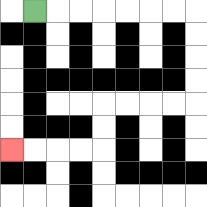{'start': '[1, 0]', 'end': '[0, 6]', 'path_directions': 'R,R,R,R,R,R,R,D,D,D,D,L,L,L,L,D,D,L,L,L,L', 'path_coordinates': '[[1, 0], [2, 0], [3, 0], [4, 0], [5, 0], [6, 0], [7, 0], [8, 0], [8, 1], [8, 2], [8, 3], [8, 4], [7, 4], [6, 4], [5, 4], [4, 4], [4, 5], [4, 6], [3, 6], [2, 6], [1, 6], [0, 6]]'}